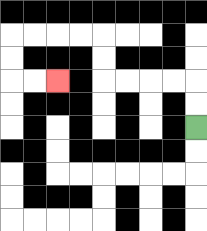{'start': '[8, 5]', 'end': '[2, 3]', 'path_directions': 'U,U,L,L,L,L,U,U,L,L,L,L,D,D,R,R', 'path_coordinates': '[[8, 5], [8, 4], [8, 3], [7, 3], [6, 3], [5, 3], [4, 3], [4, 2], [4, 1], [3, 1], [2, 1], [1, 1], [0, 1], [0, 2], [0, 3], [1, 3], [2, 3]]'}